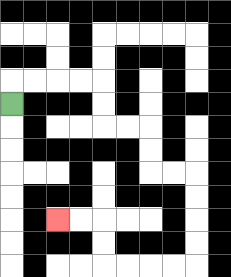{'start': '[0, 4]', 'end': '[2, 9]', 'path_directions': 'U,R,R,R,R,D,D,R,R,D,D,R,R,D,D,D,D,L,L,L,L,U,U,L,L', 'path_coordinates': '[[0, 4], [0, 3], [1, 3], [2, 3], [3, 3], [4, 3], [4, 4], [4, 5], [5, 5], [6, 5], [6, 6], [6, 7], [7, 7], [8, 7], [8, 8], [8, 9], [8, 10], [8, 11], [7, 11], [6, 11], [5, 11], [4, 11], [4, 10], [4, 9], [3, 9], [2, 9]]'}